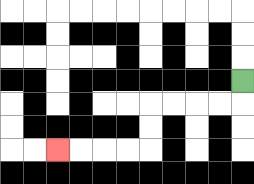{'start': '[10, 3]', 'end': '[2, 6]', 'path_directions': 'D,L,L,L,L,D,D,L,L,L,L', 'path_coordinates': '[[10, 3], [10, 4], [9, 4], [8, 4], [7, 4], [6, 4], [6, 5], [6, 6], [5, 6], [4, 6], [3, 6], [2, 6]]'}